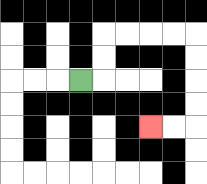{'start': '[3, 3]', 'end': '[6, 5]', 'path_directions': 'R,U,U,R,R,R,R,D,D,D,D,L,L', 'path_coordinates': '[[3, 3], [4, 3], [4, 2], [4, 1], [5, 1], [6, 1], [7, 1], [8, 1], [8, 2], [8, 3], [8, 4], [8, 5], [7, 5], [6, 5]]'}